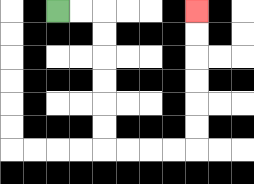{'start': '[2, 0]', 'end': '[8, 0]', 'path_directions': 'R,R,D,D,D,D,D,D,R,R,R,R,U,U,U,U,U,U', 'path_coordinates': '[[2, 0], [3, 0], [4, 0], [4, 1], [4, 2], [4, 3], [4, 4], [4, 5], [4, 6], [5, 6], [6, 6], [7, 6], [8, 6], [8, 5], [8, 4], [8, 3], [8, 2], [8, 1], [8, 0]]'}